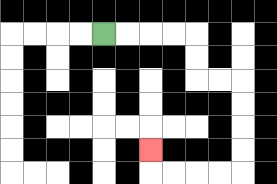{'start': '[4, 1]', 'end': '[6, 6]', 'path_directions': 'R,R,R,R,D,D,R,R,D,D,D,D,L,L,L,L,U', 'path_coordinates': '[[4, 1], [5, 1], [6, 1], [7, 1], [8, 1], [8, 2], [8, 3], [9, 3], [10, 3], [10, 4], [10, 5], [10, 6], [10, 7], [9, 7], [8, 7], [7, 7], [6, 7], [6, 6]]'}